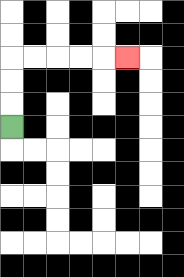{'start': '[0, 5]', 'end': '[5, 2]', 'path_directions': 'U,U,U,R,R,R,R,R', 'path_coordinates': '[[0, 5], [0, 4], [0, 3], [0, 2], [1, 2], [2, 2], [3, 2], [4, 2], [5, 2]]'}